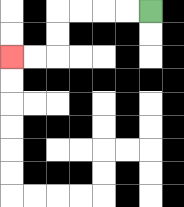{'start': '[6, 0]', 'end': '[0, 2]', 'path_directions': 'L,L,L,L,D,D,L,L', 'path_coordinates': '[[6, 0], [5, 0], [4, 0], [3, 0], [2, 0], [2, 1], [2, 2], [1, 2], [0, 2]]'}